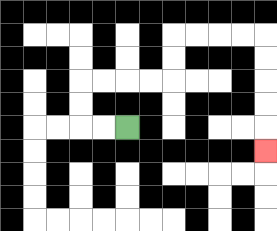{'start': '[5, 5]', 'end': '[11, 6]', 'path_directions': 'L,L,U,U,R,R,R,R,U,U,R,R,R,R,D,D,D,D,D', 'path_coordinates': '[[5, 5], [4, 5], [3, 5], [3, 4], [3, 3], [4, 3], [5, 3], [6, 3], [7, 3], [7, 2], [7, 1], [8, 1], [9, 1], [10, 1], [11, 1], [11, 2], [11, 3], [11, 4], [11, 5], [11, 6]]'}